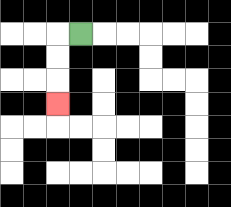{'start': '[3, 1]', 'end': '[2, 4]', 'path_directions': 'L,D,D,D', 'path_coordinates': '[[3, 1], [2, 1], [2, 2], [2, 3], [2, 4]]'}